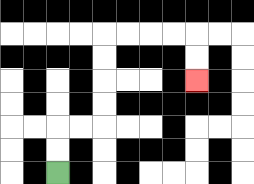{'start': '[2, 7]', 'end': '[8, 3]', 'path_directions': 'U,U,R,R,U,U,U,U,R,R,R,R,D,D', 'path_coordinates': '[[2, 7], [2, 6], [2, 5], [3, 5], [4, 5], [4, 4], [4, 3], [4, 2], [4, 1], [5, 1], [6, 1], [7, 1], [8, 1], [8, 2], [8, 3]]'}